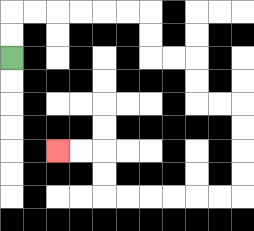{'start': '[0, 2]', 'end': '[2, 6]', 'path_directions': 'U,U,R,R,R,R,R,R,D,D,R,R,D,D,R,R,D,D,D,D,L,L,L,L,L,L,U,U,L,L', 'path_coordinates': '[[0, 2], [0, 1], [0, 0], [1, 0], [2, 0], [3, 0], [4, 0], [5, 0], [6, 0], [6, 1], [6, 2], [7, 2], [8, 2], [8, 3], [8, 4], [9, 4], [10, 4], [10, 5], [10, 6], [10, 7], [10, 8], [9, 8], [8, 8], [7, 8], [6, 8], [5, 8], [4, 8], [4, 7], [4, 6], [3, 6], [2, 6]]'}